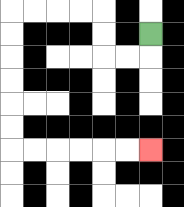{'start': '[6, 1]', 'end': '[6, 6]', 'path_directions': 'D,L,L,U,U,L,L,L,L,D,D,D,D,D,D,R,R,R,R,R,R', 'path_coordinates': '[[6, 1], [6, 2], [5, 2], [4, 2], [4, 1], [4, 0], [3, 0], [2, 0], [1, 0], [0, 0], [0, 1], [0, 2], [0, 3], [0, 4], [0, 5], [0, 6], [1, 6], [2, 6], [3, 6], [4, 6], [5, 6], [6, 6]]'}